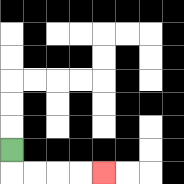{'start': '[0, 6]', 'end': '[4, 7]', 'path_directions': 'D,R,R,R,R', 'path_coordinates': '[[0, 6], [0, 7], [1, 7], [2, 7], [3, 7], [4, 7]]'}